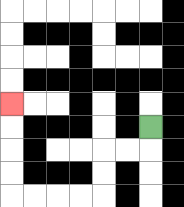{'start': '[6, 5]', 'end': '[0, 4]', 'path_directions': 'D,L,L,D,D,L,L,L,L,U,U,U,U', 'path_coordinates': '[[6, 5], [6, 6], [5, 6], [4, 6], [4, 7], [4, 8], [3, 8], [2, 8], [1, 8], [0, 8], [0, 7], [0, 6], [0, 5], [0, 4]]'}